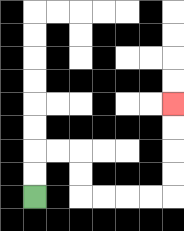{'start': '[1, 8]', 'end': '[7, 4]', 'path_directions': 'U,U,R,R,D,D,R,R,R,R,U,U,U,U', 'path_coordinates': '[[1, 8], [1, 7], [1, 6], [2, 6], [3, 6], [3, 7], [3, 8], [4, 8], [5, 8], [6, 8], [7, 8], [7, 7], [7, 6], [7, 5], [7, 4]]'}